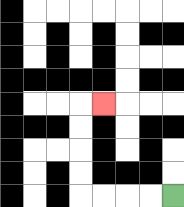{'start': '[7, 8]', 'end': '[4, 4]', 'path_directions': 'L,L,L,L,U,U,U,U,R', 'path_coordinates': '[[7, 8], [6, 8], [5, 8], [4, 8], [3, 8], [3, 7], [3, 6], [3, 5], [3, 4], [4, 4]]'}